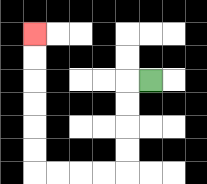{'start': '[6, 3]', 'end': '[1, 1]', 'path_directions': 'L,D,D,D,D,L,L,L,L,U,U,U,U,U,U', 'path_coordinates': '[[6, 3], [5, 3], [5, 4], [5, 5], [5, 6], [5, 7], [4, 7], [3, 7], [2, 7], [1, 7], [1, 6], [1, 5], [1, 4], [1, 3], [1, 2], [1, 1]]'}